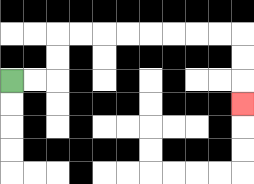{'start': '[0, 3]', 'end': '[10, 4]', 'path_directions': 'R,R,U,U,R,R,R,R,R,R,R,R,D,D,D', 'path_coordinates': '[[0, 3], [1, 3], [2, 3], [2, 2], [2, 1], [3, 1], [4, 1], [5, 1], [6, 1], [7, 1], [8, 1], [9, 1], [10, 1], [10, 2], [10, 3], [10, 4]]'}